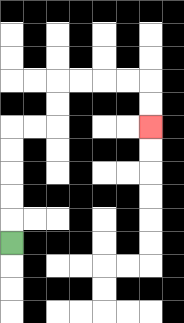{'start': '[0, 10]', 'end': '[6, 5]', 'path_directions': 'U,U,U,U,U,R,R,U,U,R,R,R,R,D,D', 'path_coordinates': '[[0, 10], [0, 9], [0, 8], [0, 7], [0, 6], [0, 5], [1, 5], [2, 5], [2, 4], [2, 3], [3, 3], [4, 3], [5, 3], [6, 3], [6, 4], [6, 5]]'}